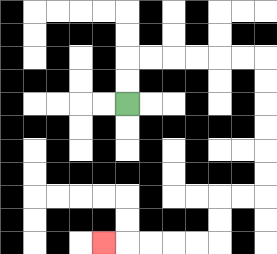{'start': '[5, 4]', 'end': '[4, 10]', 'path_directions': 'U,U,R,R,R,R,R,R,D,D,D,D,D,D,L,L,D,D,L,L,L,L,L', 'path_coordinates': '[[5, 4], [5, 3], [5, 2], [6, 2], [7, 2], [8, 2], [9, 2], [10, 2], [11, 2], [11, 3], [11, 4], [11, 5], [11, 6], [11, 7], [11, 8], [10, 8], [9, 8], [9, 9], [9, 10], [8, 10], [7, 10], [6, 10], [5, 10], [4, 10]]'}